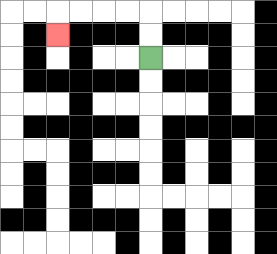{'start': '[6, 2]', 'end': '[2, 1]', 'path_directions': 'U,U,L,L,L,L,D', 'path_coordinates': '[[6, 2], [6, 1], [6, 0], [5, 0], [4, 0], [3, 0], [2, 0], [2, 1]]'}